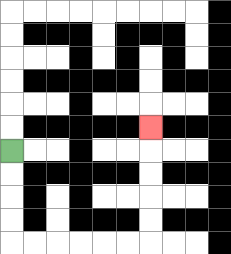{'start': '[0, 6]', 'end': '[6, 5]', 'path_directions': 'D,D,D,D,R,R,R,R,R,R,U,U,U,U,U', 'path_coordinates': '[[0, 6], [0, 7], [0, 8], [0, 9], [0, 10], [1, 10], [2, 10], [3, 10], [4, 10], [5, 10], [6, 10], [6, 9], [6, 8], [6, 7], [6, 6], [6, 5]]'}